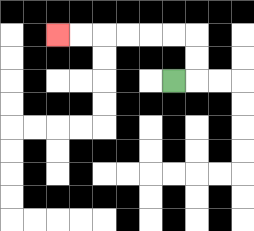{'start': '[7, 3]', 'end': '[2, 1]', 'path_directions': 'R,U,U,L,L,L,L,L,L', 'path_coordinates': '[[7, 3], [8, 3], [8, 2], [8, 1], [7, 1], [6, 1], [5, 1], [4, 1], [3, 1], [2, 1]]'}